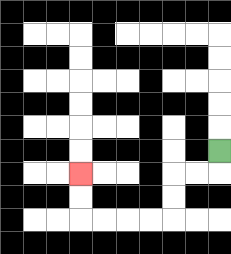{'start': '[9, 6]', 'end': '[3, 7]', 'path_directions': 'D,L,L,D,D,L,L,L,L,U,U', 'path_coordinates': '[[9, 6], [9, 7], [8, 7], [7, 7], [7, 8], [7, 9], [6, 9], [5, 9], [4, 9], [3, 9], [3, 8], [3, 7]]'}